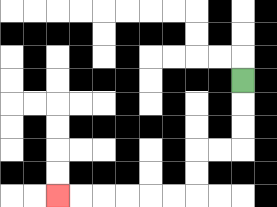{'start': '[10, 3]', 'end': '[2, 8]', 'path_directions': 'D,D,D,L,L,D,D,L,L,L,L,L,L', 'path_coordinates': '[[10, 3], [10, 4], [10, 5], [10, 6], [9, 6], [8, 6], [8, 7], [8, 8], [7, 8], [6, 8], [5, 8], [4, 8], [3, 8], [2, 8]]'}